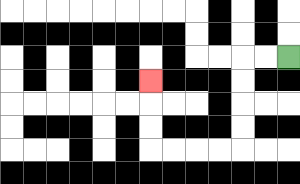{'start': '[12, 2]', 'end': '[6, 3]', 'path_directions': 'L,L,D,D,D,D,L,L,L,L,U,U,U', 'path_coordinates': '[[12, 2], [11, 2], [10, 2], [10, 3], [10, 4], [10, 5], [10, 6], [9, 6], [8, 6], [7, 6], [6, 6], [6, 5], [6, 4], [6, 3]]'}